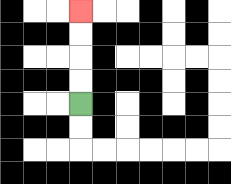{'start': '[3, 4]', 'end': '[3, 0]', 'path_directions': 'U,U,U,U', 'path_coordinates': '[[3, 4], [3, 3], [3, 2], [3, 1], [3, 0]]'}